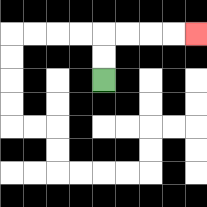{'start': '[4, 3]', 'end': '[8, 1]', 'path_directions': 'U,U,R,R,R,R', 'path_coordinates': '[[4, 3], [4, 2], [4, 1], [5, 1], [6, 1], [7, 1], [8, 1]]'}